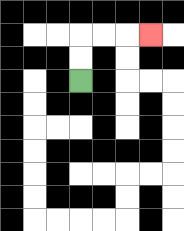{'start': '[3, 3]', 'end': '[6, 1]', 'path_directions': 'U,U,R,R,R', 'path_coordinates': '[[3, 3], [3, 2], [3, 1], [4, 1], [5, 1], [6, 1]]'}